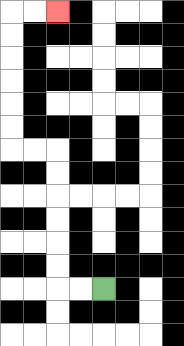{'start': '[4, 12]', 'end': '[2, 0]', 'path_directions': 'L,L,U,U,U,U,U,U,L,L,U,U,U,U,U,U,R,R', 'path_coordinates': '[[4, 12], [3, 12], [2, 12], [2, 11], [2, 10], [2, 9], [2, 8], [2, 7], [2, 6], [1, 6], [0, 6], [0, 5], [0, 4], [0, 3], [0, 2], [0, 1], [0, 0], [1, 0], [2, 0]]'}